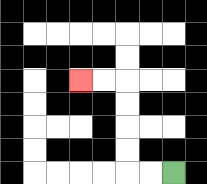{'start': '[7, 7]', 'end': '[3, 3]', 'path_directions': 'L,L,U,U,U,U,L,L', 'path_coordinates': '[[7, 7], [6, 7], [5, 7], [5, 6], [5, 5], [5, 4], [5, 3], [4, 3], [3, 3]]'}